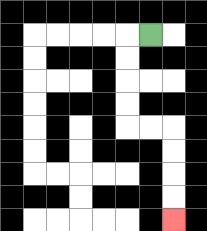{'start': '[6, 1]', 'end': '[7, 9]', 'path_directions': 'L,D,D,D,D,R,R,D,D,D,D', 'path_coordinates': '[[6, 1], [5, 1], [5, 2], [5, 3], [5, 4], [5, 5], [6, 5], [7, 5], [7, 6], [7, 7], [7, 8], [7, 9]]'}